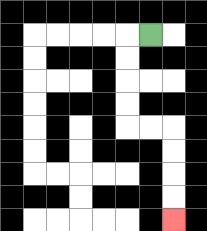{'start': '[6, 1]', 'end': '[7, 9]', 'path_directions': 'L,D,D,D,D,R,R,D,D,D,D', 'path_coordinates': '[[6, 1], [5, 1], [5, 2], [5, 3], [5, 4], [5, 5], [6, 5], [7, 5], [7, 6], [7, 7], [7, 8], [7, 9]]'}